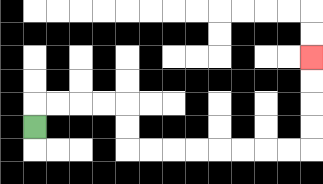{'start': '[1, 5]', 'end': '[13, 2]', 'path_directions': 'U,R,R,R,R,D,D,R,R,R,R,R,R,R,R,U,U,U,U', 'path_coordinates': '[[1, 5], [1, 4], [2, 4], [3, 4], [4, 4], [5, 4], [5, 5], [5, 6], [6, 6], [7, 6], [8, 6], [9, 6], [10, 6], [11, 6], [12, 6], [13, 6], [13, 5], [13, 4], [13, 3], [13, 2]]'}